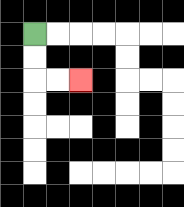{'start': '[1, 1]', 'end': '[3, 3]', 'path_directions': 'D,D,R,R', 'path_coordinates': '[[1, 1], [1, 2], [1, 3], [2, 3], [3, 3]]'}